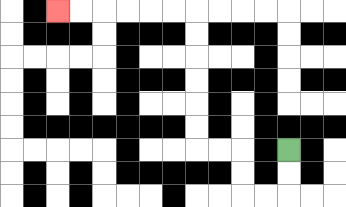{'start': '[12, 6]', 'end': '[2, 0]', 'path_directions': 'D,D,L,L,U,U,L,L,U,U,U,U,U,U,L,L,L,L,L,L', 'path_coordinates': '[[12, 6], [12, 7], [12, 8], [11, 8], [10, 8], [10, 7], [10, 6], [9, 6], [8, 6], [8, 5], [8, 4], [8, 3], [8, 2], [8, 1], [8, 0], [7, 0], [6, 0], [5, 0], [4, 0], [3, 0], [2, 0]]'}